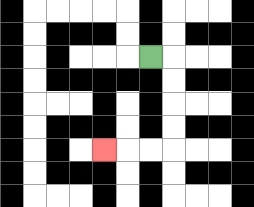{'start': '[6, 2]', 'end': '[4, 6]', 'path_directions': 'R,D,D,D,D,L,L,L', 'path_coordinates': '[[6, 2], [7, 2], [7, 3], [7, 4], [7, 5], [7, 6], [6, 6], [5, 6], [4, 6]]'}